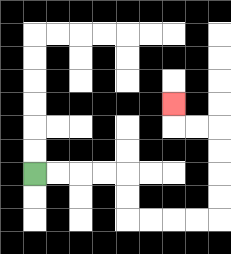{'start': '[1, 7]', 'end': '[7, 4]', 'path_directions': 'R,R,R,R,D,D,R,R,R,R,U,U,U,U,L,L,U', 'path_coordinates': '[[1, 7], [2, 7], [3, 7], [4, 7], [5, 7], [5, 8], [5, 9], [6, 9], [7, 9], [8, 9], [9, 9], [9, 8], [9, 7], [9, 6], [9, 5], [8, 5], [7, 5], [7, 4]]'}